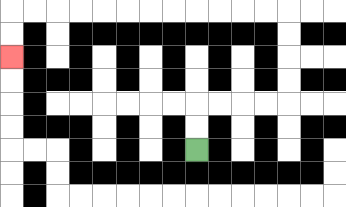{'start': '[8, 6]', 'end': '[0, 2]', 'path_directions': 'U,U,R,R,R,R,U,U,U,U,L,L,L,L,L,L,L,L,L,L,L,L,D,D', 'path_coordinates': '[[8, 6], [8, 5], [8, 4], [9, 4], [10, 4], [11, 4], [12, 4], [12, 3], [12, 2], [12, 1], [12, 0], [11, 0], [10, 0], [9, 0], [8, 0], [7, 0], [6, 0], [5, 0], [4, 0], [3, 0], [2, 0], [1, 0], [0, 0], [0, 1], [0, 2]]'}